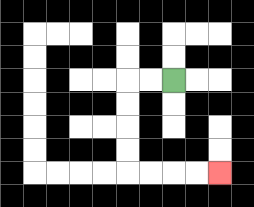{'start': '[7, 3]', 'end': '[9, 7]', 'path_directions': 'L,L,D,D,D,D,R,R,R,R', 'path_coordinates': '[[7, 3], [6, 3], [5, 3], [5, 4], [5, 5], [5, 6], [5, 7], [6, 7], [7, 7], [8, 7], [9, 7]]'}